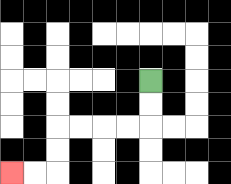{'start': '[6, 3]', 'end': '[0, 7]', 'path_directions': 'D,D,L,L,L,L,D,D,L,L', 'path_coordinates': '[[6, 3], [6, 4], [6, 5], [5, 5], [4, 5], [3, 5], [2, 5], [2, 6], [2, 7], [1, 7], [0, 7]]'}